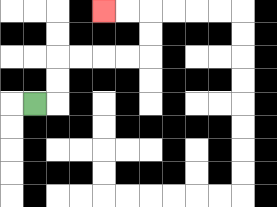{'start': '[1, 4]', 'end': '[4, 0]', 'path_directions': 'R,U,U,R,R,R,R,U,U,L,L', 'path_coordinates': '[[1, 4], [2, 4], [2, 3], [2, 2], [3, 2], [4, 2], [5, 2], [6, 2], [6, 1], [6, 0], [5, 0], [4, 0]]'}